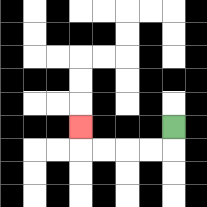{'start': '[7, 5]', 'end': '[3, 5]', 'path_directions': 'D,L,L,L,L,U', 'path_coordinates': '[[7, 5], [7, 6], [6, 6], [5, 6], [4, 6], [3, 6], [3, 5]]'}